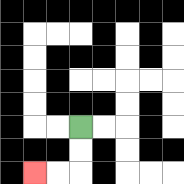{'start': '[3, 5]', 'end': '[1, 7]', 'path_directions': 'D,D,L,L', 'path_coordinates': '[[3, 5], [3, 6], [3, 7], [2, 7], [1, 7]]'}